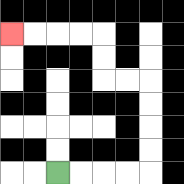{'start': '[2, 7]', 'end': '[0, 1]', 'path_directions': 'R,R,R,R,U,U,U,U,L,L,U,U,L,L,L,L', 'path_coordinates': '[[2, 7], [3, 7], [4, 7], [5, 7], [6, 7], [6, 6], [6, 5], [6, 4], [6, 3], [5, 3], [4, 3], [4, 2], [4, 1], [3, 1], [2, 1], [1, 1], [0, 1]]'}